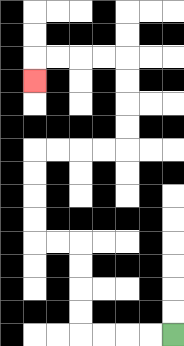{'start': '[7, 14]', 'end': '[1, 3]', 'path_directions': 'L,L,L,L,U,U,U,U,L,L,U,U,U,U,R,R,R,R,U,U,U,U,L,L,L,L,D', 'path_coordinates': '[[7, 14], [6, 14], [5, 14], [4, 14], [3, 14], [3, 13], [3, 12], [3, 11], [3, 10], [2, 10], [1, 10], [1, 9], [1, 8], [1, 7], [1, 6], [2, 6], [3, 6], [4, 6], [5, 6], [5, 5], [5, 4], [5, 3], [5, 2], [4, 2], [3, 2], [2, 2], [1, 2], [1, 3]]'}